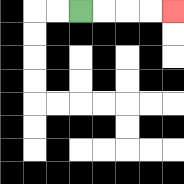{'start': '[3, 0]', 'end': '[7, 0]', 'path_directions': 'R,R,R,R', 'path_coordinates': '[[3, 0], [4, 0], [5, 0], [6, 0], [7, 0]]'}